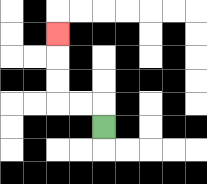{'start': '[4, 5]', 'end': '[2, 1]', 'path_directions': 'U,L,L,U,U,U', 'path_coordinates': '[[4, 5], [4, 4], [3, 4], [2, 4], [2, 3], [2, 2], [2, 1]]'}